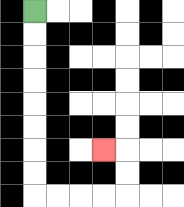{'start': '[1, 0]', 'end': '[4, 6]', 'path_directions': 'D,D,D,D,D,D,D,D,R,R,R,R,U,U,L', 'path_coordinates': '[[1, 0], [1, 1], [1, 2], [1, 3], [1, 4], [1, 5], [1, 6], [1, 7], [1, 8], [2, 8], [3, 8], [4, 8], [5, 8], [5, 7], [5, 6], [4, 6]]'}